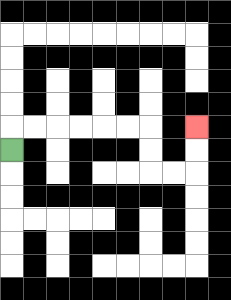{'start': '[0, 6]', 'end': '[8, 5]', 'path_directions': 'U,R,R,R,R,R,R,D,D,R,R,U,U', 'path_coordinates': '[[0, 6], [0, 5], [1, 5], [2, 5], [3, 5], [4, 5], [5, 5], [6, 5], [6, 6], [6, 7], [7, 7], [8, 7], [8, 6], [8, 5]]'}